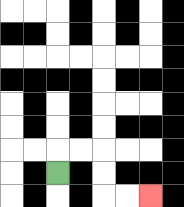{'start': '[2, 7]', 'end': '[6, 8]', 'path_directions': 'U,R,R,D,D,R,R', 'path_coordinates': '[[2, 7], [2, 6], [3, 6], [4, 6], [4, 7], [4, 8], [5, 8], [6, 8]]'}